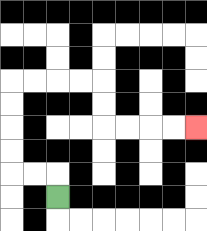{'start': '[2, 8]', 'end': '[8, 5]', 'path_directions': 'U,L,L,U,U,U,U,R,R,R,R,D,D,R,R,R,R', 'path_coordinates': '[[2, 8], [2, 7], [1, 7], [0, 7], [0, 6], [0, 5], [0, 4], [0, 3], [1, 3], [2, 3], [3, 3], [4, 3], [4, 4], [4, 5], [5, 5], [6, 5], [7, 5], [8, 5]]'}